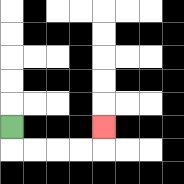{'start': '[0, 5]', 'end': '[4, 5]', 'path_directions': 'D,R,R,R,R,U', 'path_coordinates': '[[0, 5], [0, 6], [1, 6], [2, 6], [3, 6], [4, 6], [4, 5]]'}